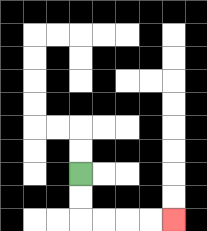{'start': '[3, 7]', 'end': '[7, 9]', 'path_directions': 'D,D,R,R,R,R', 'path_coordinates': '[[3, 7], [3, 8], [3, 9], [4, 9], [5, 9], [6, 9], [7, 9]]'}